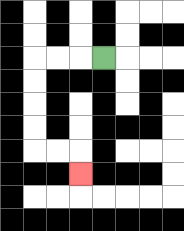{'start': '[4, 2]', 'end': '[3, 7]', 'path_directions': 'L,L,L,D,D,D,D,R,R,D', 'path_coordinates': '[[4, 2], [3, 2], [2, 2], [1, 2], [1, 3], [1, 4], [1, 5], [1, 6], [2, 6], [3, 6], [3, 7]]'}